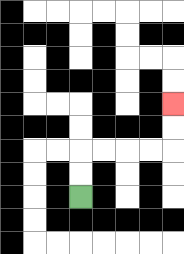{'start': '[3, 8]', 'end': '[7, 4]', 'path_directions': 'U,U,R,R,R,R,U,U', 'path_coordinates': '[[3, 8], [3, 7], [3, 6], [4, 6], [5, 6], [6, 6], [7, 6], [7, 5], [7, 4]]'}